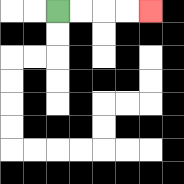{'start': '[2, 0]', 'end': '[6, 0]', 'path_directions': 'R,R,R,R', 'path_coordinates': '[[2, 0], [3, 0], [4, 0], [5, 0], [6, 0]]'}